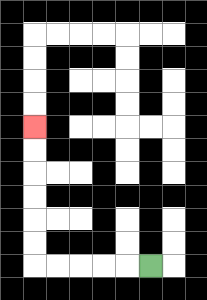{'start': '[6, 11]', 'end': '[1, 5]', 'path_directions': 'L,L,L,L,L,U,U,U,U,U,U', 'path_coordinates': '[[6, 11], [5, 11], [4, 11], [3, 11], [2, 11], [1, 11], [1, 10], [1, 9], [1, 8], [1, 7], [1, 6], [1, 5]]'}